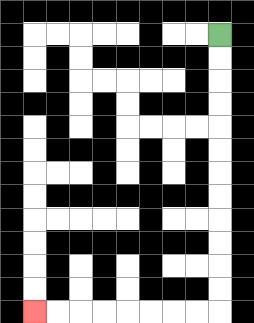{'start': '[9, 1]', 'end': '[1, 13]', 'path_directions': 'D,D,D,D,D,D,D,D,D,D,D,D,L,L,L,L,L,L,L,L', 'path_coordinates': '[[9, 1], [9, 2], [9, 3], [9, 4], [9, 5], [9, 6], [9, 7], [9, 8], [9, 9], [9, 10], [9, 11], [9, 12], [9, 13], [8, 13], [7, 13], [6, 13], [5, 13], [4, 13], [3, 13], [2, 13], [1, 13]]'}